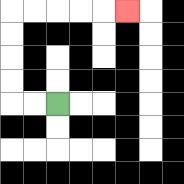{'start': '[2, 4]', 'end': '[5, 0]', 'path_directions': 'L,L,U,U,U,U,R,R,R,R,R', 'path_coordinates': '[[2, 4], [1, 4], [0, 4], [0, 3], [0, 2], [0, 1], [0, 0], [1, 0], [2, 0], [3, 0], [4, 0], [5, 0]]'}